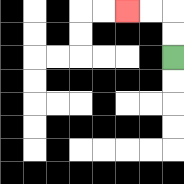{'start': '[7, 2]', 'end': '[5, 0]', 'path_directions': 'U,U,L,L', 'path_coordinates': '[[7, 2], [7, 1], [7, 0], [6, 0], [5, 0]]'}